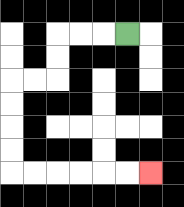{'start': '[5, 1]', 'end': '[6, 7]', 'path_directions': 'L,L,L,D,D,L,L,D,D,D,D,R,R,R,R,R,R', 'path_coordinates': '[[5, 1], [4, 1], [3, 1], [2, 1], [2, 2], [2, 3], [1, 3], [0, 3], [0, 4], [0, 5], [0, 6], [0, 7], [1, 7], [2, 7], [3, 7], [4, 7], [5, 7], [6, 7]]'}